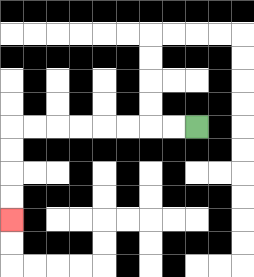{'start': '[8, 5]', 'end': '[0, 9]', 'path_directions': 'L,L,L,L,L,L,L,L,D,D,D,D', 'path_coordinates': '[[8, 5], [7, 5], [6, 5], [5, 5], [4, 5], [3, 5], [2, 5], [1, 5], [0, 5], [0, 6], [0, 7], [0, 8], [0, 9]]'}